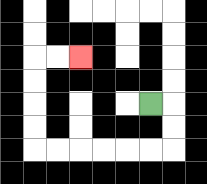{'start': '[6, 4]', 'end': '[3, 2]', 'path_directions': 'R,D,D,L,L,L,L,L,L,U,U,U,U,R,R', 'path_coordinates': '[[6, 4], [7, 4], [7, 5], [7, 6], [6, 6], [5, 6], [4, 6], [3, 6], [2, 6], [1, 6], [1, 5], [1, 4], [1, 3], [1, 2], [2, 2], [3, 2]]'}